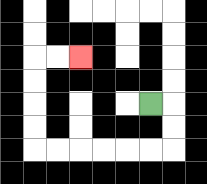{'start': '[6, 4]', 'end': '[3, 2]', 'path_directions': 'R,D,D,L,L,L,L,L,L,U,U,U,U,R,R', 'path_coordinates': '[[6, 4], [7, 4], [7, 5], [7, 6], [6, 6], [5, 6], [4, 6], [3, 6], [2, 6], [1, 6], [1, 5], [1, 4], [1, 3], [1, 2], [2, 2], [3, 2]]'}